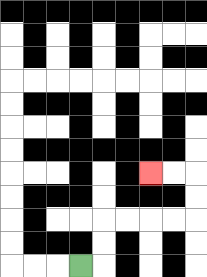{'start': '[3, 11]', 'end': '[6, 7]', 'path_directions': 'R,U,U,R,R,R,R,U,U,L,L', 'path_coordinates': '[[3, 11], [4, 11], [4, 10], [4, 9], [5, 9], [6, 9], [7, 9], [8, 9], [8, 8], [8, 7], [7, 7], [6, 7]]'}